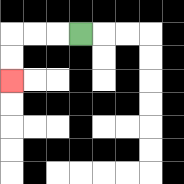{'start': '[3, 1]', 'end': '[0, 3]', 'path_directions': 'L,L,L,D,D', 'path_coordinates': '[[3, 1], [2, 1], [1, 1], [0, 1], [0, 2], [0, 3]]'}